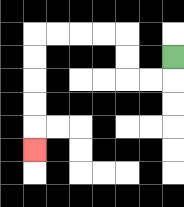{'start': '[7, 2]', 'end': '[1, 6]', 'path_directions': 'D,L,L,U,U,L,L,L,L,D,D,D,D,D', 'path_coordinates': '[[7, 2], [7, 3], [6, 3], [5, 3], [5, 2], [5, 1], [4, 1], [3, 1], [2, 1], [1, 1], [1, 2], [1, 3], [1, 4], [1, 5], [1, 6]]'}